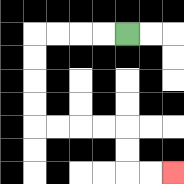{'start': '[5, 1]', 'end': '[7, 7]', 'path_directions': 'L,L,L,L,D,D,D,D,R,R,R,R,D,D,R,R', 'path_coordinates': '[[5, 1], [4, 1], [3, 1], [2, 1], [1, 1], [1, 2], [1, 3], [1, 4], [1, 5], [2, 5], [3, 5], [4, 5], [5, 5], [5, 6], [5, 7], [6, 7], [7, 7]]'}